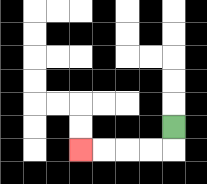{'start': '[7, 5]', 'end': '[3, 6]', 'path_directions': 'D,L,L,L,L', 'path_coordinates': '[[7, 5], [7, 6], [6, 6], [5, 6], [4, 6], [3, 6]]'}